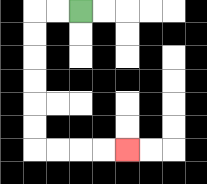{'start': '[3, 0]', 'end': '[5, 6]', 'path_directions': 'L,L,D,D,D,D,D,D,R,R,R,R', 'path_coordinates': '[[3, 0], [2, 0], [1, 0], [1, 1], [1, 2], [1, 3], [1, 4], [1, 5], [1, 6], [2, 6], [3, 6], [4, 6], [5, 6]]'}